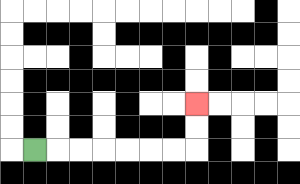{'start': '[1, 6]', 'end': '[8, 4]', 'path_directions': 'R,R,R,R,R,R,R,U,U', 'path_coordinates': '[[1, 6], [2, 6], [3, 6], [4, 6], [5, 6], [6, 6], [7, 6], [8, 6], [8, 5], [8, 4]]'}